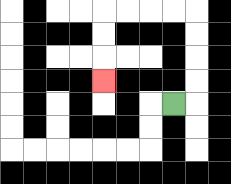{'start': '[7, 4]', 'end': '[4, 3]', 'path_directions': 'R,U,U,U,U,L,L,L,L,D,D,D', 'path_coordinates': '[[7, 4], [8, 4], [8, 3], [8, 2], [8, 1], [8, 0], [7, 0], [6, 0], [5, 0], [4, 0], [4, 1], [4, 2], [4, 3]]'}